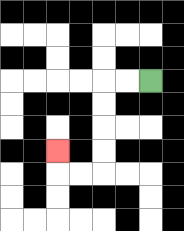{'start': '[6, 3]', 'end': '[2, 6]', 'path_directions': 'L,L,D,D,D,D,L,L,U', 'path_coordinates': '[[6, 3], [5, 3], [4, 3], [4, 4], [4, 5], [4, 6], [4, 7], [3, 7], [2, 7], [2, 6]]'}